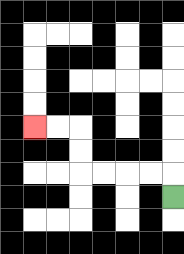{'start': '[7, 8]', 'end': '[1, 5]', 'path_directions': 'U,L,L,L,L,U,U,L,L', 'path_coordinates': '[[7, 8], [7, 7], [6, 7], [5, 7], [4, 7], [3, 7], [3, 6], [3, 5], [2, 5], [1, 5]]'}